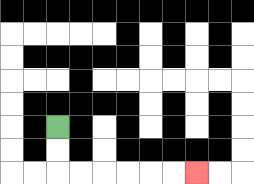{'start': '[2, 5]', 'end': '[8, 7]', 'path_directions': 'D,D,R,R,R,R,R,R', 'path_coordinates': '[[2, 5], [2, 6], [2, 7], [3, 7], [4, 7], [5, 7], [6, 7], [7, 7], [8, 7]]'}